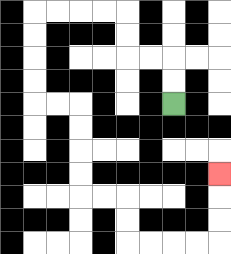{'start': '[7, 4]', 'end': '[9, 7]', 'path_directions': 'U,U,L,L,U,U,L,L,L,L,D,D,D,D,R,R,D,D,D,D,R,R,D,D,R,R,R,R,U,U,U', 'path_coordinates': '[[7, 4], [7, 3], [7, 2], [6, 2], [5, 2], [5, 1], [5, 0], [4, 0], [3, 0], [2, 0], [1, 0], [1, 1], [1, 2], [1, 3], [1, 4], [2, 4], [3, 4], [3, 5], [3, 6], [3, 7], [3, 8], [4, 8], [5, 8], [5, 9], [5, 10], [6, 10], [7, 10], [8, 10], [9, 10], [9, 9], [9, 8], [9, 7]]'}